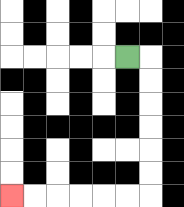{'start': '[5, 2]', 'end': '[0, 8]', 'path_directions': 'R,D,D,D,D,D,D,L,L,L,L,L,L', 'path_coordinates': '[[5, 2], [6, 2], [6, 3], [6, 4], [6, 5], [6, 6], [6, 7], [6, 8], [5, 8], [4, 8], [3, 8], [2, 8], [1, 8], [0, 8]]'}